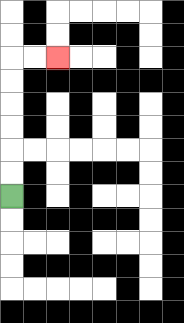{'start': '[0, 8]', 'end': '[2, 2]', 'path_directions': 'U,U,U,U,U,U,R,R', 'path_coordinates': '[[0, 8], [0, 7], [0, 6], [0, 5], [0, 4], [0, 3], [0, 2], [1, 2], [2, 2]]'}